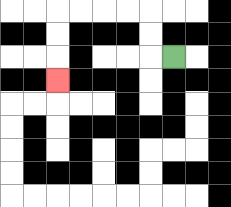{'start': '[7, 2]', 'end': '[2, 3]', 'path_directions': 'L,U,U,L,L,L,L,D,D,D', 'path_coordinates': '[[7, 2], [6, 2], [6, 1], [6, 0], [5, 0], [4, 0], [3, 0], [2, 0], [2, 1], [2, 2], [2, 3]]'}